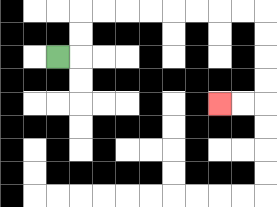{'start': '[2, 2]', 'end': '[9, 4]', 'path_directions': 'R,U,U,R,R,R,R,R,R,R,R,D,D,D,D,L,L', 'path_coordinates': '[[2, 2], [3, 2], [3, 1], [3, 0], [4, 0], [5, 0], [6, 0], [7, 0], [8, 0], [9, 0], [10, 0], [11, 0], [11, 1], [11, 2], [11, 3], [11, 4], [10, 4], [9, 4]]'}